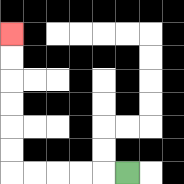{'start': '[5, 7]', 'end': '[0, 1]', 'path_directions': 'L,L,L,L,L,U,U,U,U,U,U', 'path_coordinates': '[[5, 7], [4, 7], [3, 7], [2, 7], [1, 7], [0, 7], [0, 6], [0, 5], [0, 4], [0, 3], [0, 2], [0, 1]]'}